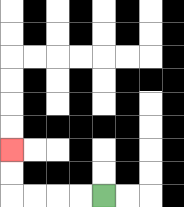{'start': '[4, 8]', 'end': '[0, 6]', 'path_directions': 'L,L,L,L,U,U', 'path_coordinates': '[[4, 8], [3, 8], [2, 8], [1, 8], [0, 8], [0, 7], [0, 6]]'}